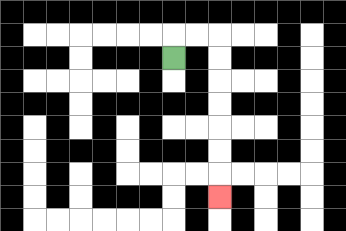{'start': '[7, 2]', 'end': '[9, 8]', 'path_directions': 'U,R,R,D,D,D,D,D,D,D', 'path_coordinates': '[[7, 2], [7, 1], [8, 1], [9, 1], [9, 2], [9, 3], [9, 4], [9, 5], [9, 6], [9, 7], [9, 8]]'}